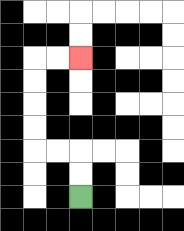{'start': '[3, 8]', 'end': '[3, 2]', 'path_directions': 'U,U,L,L,U,U,U,U,R,R', 'path_coordinates': '[[3, 8], [3, 7], [3, 6], [2, 6], [1, 6], [1, 5], [1, 4], [1, 3], [1, 2], [2, 2], [3, 2]]'}